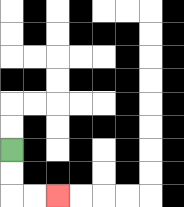{'start': '[0, 6]', 'end': '[2, 8]', 'path_directions': 'D,D,R,R', 'path_coordinates': '[[0, 6], [0, 7], [0, 8], [1, 8], [2, 8]]'}